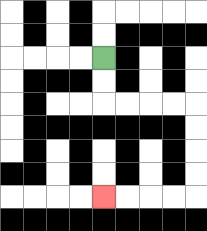{'start': '[4, 2]', 'end': '[4, 8]', 'path_directions': 'D,D,R,R,R,R,D,D,D,D,L,L,L,L', 'path_coordinates': '[[4, 2], [4, 3], [4, 4], [5, 4], [6, 4], [7, 4], [8, 4], [8, 5], [8, 6], [8, 7], [8, 8], [7, 8], [6, 8], [5, 8], [4, 8]]'}